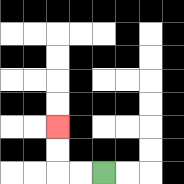{'start': '[4, 7]', 'end': '[2, 5]', 'path_directions': 'L,L,U,U', 'path_coordinates': '[[4, 7], [3, 7], [2, 7], [2, 6], [2, 5]]'}